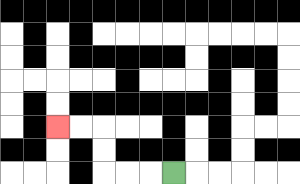{'start': '[7, 7]', 'end': '[2, 5]', 'path_directions': 'L,L,L,U,U,L,L', 'path_coordinates': '[[7, 7], [6, 7], [5, 7], [4, 7], [4, 6], [4, 5], [3, 5], [2, 5]]'}